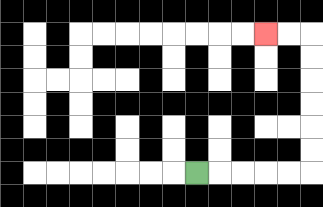{'start': '[8, 7]', 'end': '[11, 1]', 'path_directions': 'R,R,R,R,R,U,U,U,U,U,U,L,L', 'path_coordinates': '[[8, 7], [9, 7], [10, 7], [11, 7], [12, 7], [13, 7], [13, 6], [13, 5], [13, 4], [13, 3], [13, 2], [13, 1], [12, 1], [11, 1]]'}